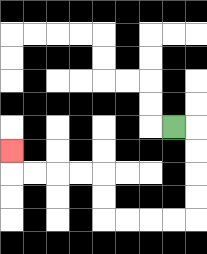{'start': '[7, 5]', 'end': '[0, 6]', 'path_directions': 'R,D,D,D,D,L,L,L,L,U,U,L,L,L,L,U', 'path_coordinates': '[[7, 5], [8, 5], [8, 6], [8, 7], [8, 8], [8, 9], [7, 9], [6, 9], [5, 9], [4, 9], [4, 8], [4, 7], [3, 7], [2, 7], [1, 7], [0, 7], [0, 6]]'}